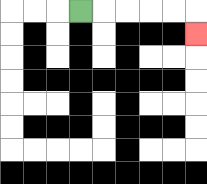{'start': '[3, 0]', 'end': '[8, 1]', 'path_directions': 'R,R,R,R,R,D', 'path_coordinates': '[[3, 0], [4, 0], [5, 0], [6, 0], [7, 0], [8, 0], [8, 1]]'}